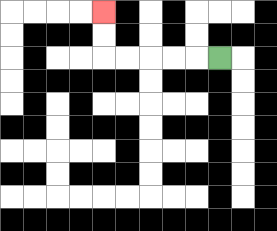{'start': '[9, 2]', 'end': '[4, 0]', 'path_directions': 'L,L,L,L,L,U,U', 'path_coordinates': '[[9, 2], [8, 2], [7, 2], [6, 2], [5, 2], [4, 2], [4, 1], [4, 0]]'}